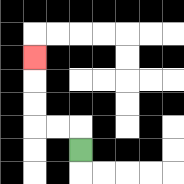{'start': '[3, 6]', 'end': '[1, 2]', 'path_directions': 'U,L,L,U,U,U', 'path_coordinates': '[[3, 6], [3, 5], [2, 5], [1, 5], [1, 4], [1, 3], [1, 2]]'}